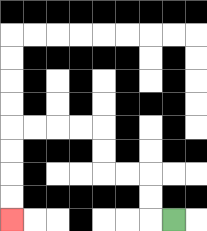{'start': '[7, 9]', 'end': '[0, 9]', 'path_directions': 'L,U,U,L,L,U,U,L,L,L,L,D,D,D,D', 'path_coordinates': '[[7, 9], [6, 9], [6, 8], [6, 7], [5, 7], [4, 7], [4, 6], [4, 5], [3, 5], [2, 5], [1, 5], [0, 5], [0, 6], [0, 7], [0, 8], [0, 9]]'}